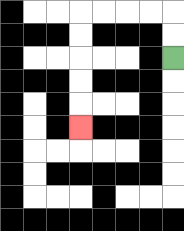{'start': '[7, 2]', 'end': '[3, 5]', 'path_directions': 'U,U,L,L,L,L,D,D,D,D,D', 'path_coordinates': '[[7, 2], [7, 1], [7, 0], [6, 0], [5, 0], [4, 0], [3, 0], [3, 1], [3, 2], [3, 3], [3, 4], [3, 5]]'}